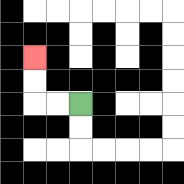{'start': '[3, 4]', 'end': '[1, 2]', 'path_directions': 'L,L,U,U', 'path_coordinates': '[[3, 4], [2, 4], [1, 4], [1, 3], [1, 2]]'}